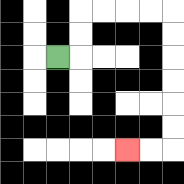{'start': '[2, 2]', 'end': '[5, 6]', 'path_directions': 'R,U,U,R,R,R,R,D,D,D,D,D,D,L,L', 'path_coordinates': '[[2, 2], [3, 2], [3, 1], [3, 0], [4, 0], [5, 0], [6, 0], [7, 0], [7, 1], [7, 2], [7, 3], [7, 4], [7, 5], [7, 6], [6, 6], [5, 6]]'}